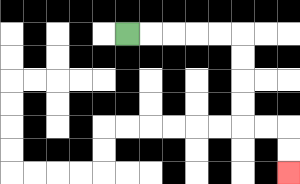{'start': '[5, 1]', 'end': '[12, 7]', 'path_directions': 'R,R,R,R,R,D,D,D,D,R,R,D,D', 'path_coordinates': '[[5, 1], [6, 1], [7, 1], [8, 1], [9, 1], [10, 1], [10, 2], [10, 3], [10, 4], [10, 5], [11, 5], [12, 5], [12, 6], [12, 7]]'}